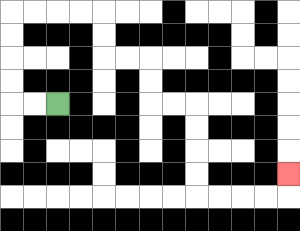{'start': '[2, 4]', 'end': '[12, 7]', 'path_directions': 'L,L,U,U,U,U,R,R,R,R,D,D,R,R,D,D,R,R,D,D,D,D,R,R,R,R,U', 'path_coordinates': '[[2, 4], [1, 4], [0, 4], [0, 3], [0, 2], [0, 1], [0, 0], [1, 0], [2, 0], [3, 0], [4, 0], [4, 1], [4, 2], [5, 2], [6, 2], [6, 3], [6, 4], [7, 4], [8, 4], [8, 5], [8, 6], [8, 7], [8, 8], [9, 8], [10, 8], [11, 8], [12, 8], [12, 7]]'}